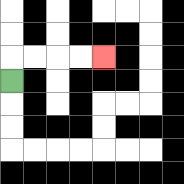{'start': '[0, 3]', 'end': '[4, 2]', 'path_directions': 'U,R,R,R,R', 'path_coordinates': '[[0, 3], [0, 2], [1, 2], [2, 2], [3, 2], [4, 2]]'}